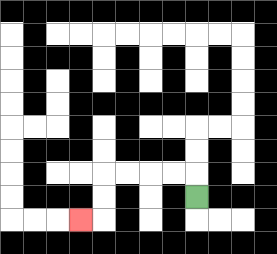{'start': '[8, 8]', 'end': '[3, 9]', 'path_directions': 'U,L,L,L,L,D,D,L', 'path_coordinates': '[[8, 8], [8, 7], [7, 7], [6, 7], [5, 7], [4, 7], [4, 8], [4, 9], [3, 9]]'}